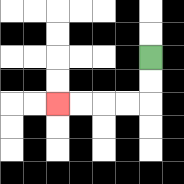{'start': '[6, 2]', 'end': '[2, 4]', 'path_directions': 'D,D,L,L,L,L', 'path_coordinates': '[[6, 2], [6, 3], [6, 4], [5, 4], [4, 4], [3, 4], [2, 4]]'}